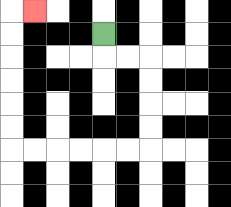{'start': '[4, 1]', 'end': '[1, 0]', 'path_directions': 'D,R,R,D,D,D,D,L,L,L,L,L,L,U,U,U,U,U,U,R', 'path_coordinates': '[[4, 1], [4, 2], [5, 2], [6, 2], [6, 3], [6, 4], [6, 5], [6, 6], [5, 6], [4, 6], [3, 6], [2, 6], [1, 6], [0, 6], [0, 5], [0, 4], [0, 3], [0, 2], [0, 1], [0, 0], [1, 0]]'}